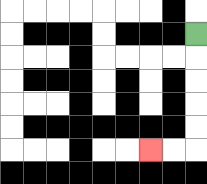{'start': '[8, 1]', 'end': '[6, 6]', 'path_directions': 'D,D,D,D,D,L,L', 'path_coordinates': '[[8, 1], [8, 2], [8, 3], [8, 4], [8, 5], [8, 6], [7, 6], [6, 6]]'}